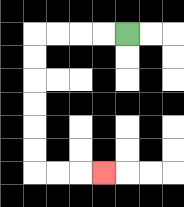{'start': '[5, 1]', 'end': '[4, 7]', 'path_directions': 'L,L,L,L,D,D,D,D,D,D,R,R,R', 'path_coordinates': '[[5, 1], [4, 1], [3, 1], [2, 1], [1, 1], [1, 2], [1, 3], [1, 4], [1, 5], [1, 6], [1, 7], [2, 7], [3, 7], [4, 7]]'}